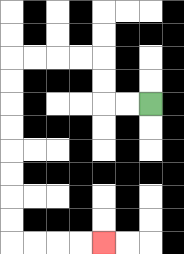{'start': '[6, 4]', 'end': '[4, 10]', 'path_directions': 'L,L,U,U,L,L,L,L,D,D,D,D,D,D,D,D,R,R,R,R', 'path_coordinates': '[[6, 4], [5, 4], [4, 4], [4, 3], [4, 2], [3, 2], [2, 2], [1, 2], [0, 2], [0, 3], [0, 4], [0, 5], [0, 6], [0, 7], [0, 8], [0, 9], [0, 10], [1, 10], [2, 10], [3, 10], [4, 10]]'}